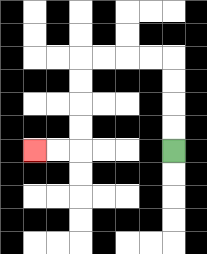{'start': '[7, 6]', 'end': '[1, 6]', 'path_directions': 'U,U,U,U,L,L,L,L,D,D,D,D,L,L', 'path_coordinates': '[[7, 6], [7, 5], [7, 4], [7, 3], [7, 2], [6, 2], [5, 2], [4, 2], [3, 2], [3, 3], [3, 4], [3, 5], [3, 6], [2, 6], [1, 6]]'}